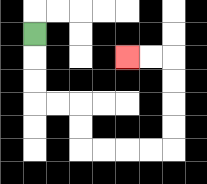{'start': '[1, 1]', 'end': '[5, 2]', 'path_directions': 'D,D,D,R,R,D,D,R,R,R,R,U,U,U,U,L,L', 'path_coordinates': '[[1, 1], [1, 2], [1, 3], [1, 4], [2, 4], [3, 4], [3, 5], [3, 6], [4, 6], [5, 6], [6, 6], [7, 6], [7, 5], [7, 4], [7, 3], [7, 2], [6, 2], [5, 2]]'}